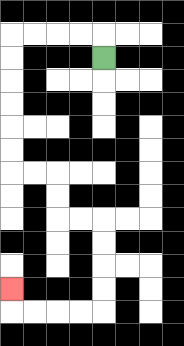{'start': '[4, 2]', 'end': '[0, 12]', 'path_directions': 'U,L,L,L,L,D,D,D,D,D,D,R,R,D,D,R,R,D,D,D,D,L,L,L,L,U', 'path_coordinates': '[[4, 2], [4, 1], [3, 1], [2, 1], [1, 1], [0, 1], [0, 2], [0, 3], [0, 4], [0, 5], [0, 6], [0, 7], [1, 7], [2, 7], [2, 8], [2, 9], [3, 9], [4, 9], [4, 10], [4, 11], [4, 12], [4, 13], [3, 13], [2, 13], [1, 13], [0, 13], [0, 12]]'}